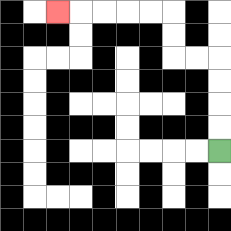{'start': '[9, 6]', 'end': '[2, 0]', 'path_directions': 'U,U,U,U,L,L,U,U,L,L,L,L,L', 'path_coordinates': '[[9, 6], [9, 5], [9, 4], [9, 3], [9, 2], [8, 2], [7, 2], [7, 1], [7, 0], [6, 0], [5, 0], [4, 0], [3, 0], [2, 0]]'}